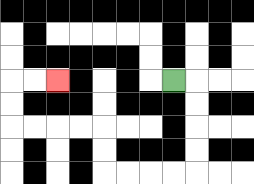{'start': '[7, 3]', 'end': '[2, 3]', 'path_directions': 'R,D,D,D,D,L,L,L,L,U,U,L,L,L,L,U,U,R,R', 'path_coordinates': '[[7, 3], [8, 3], [8, 4], [8, 5], [8, 6], [8, 7], [7, 7], [6, 7], [5, 7], [4, 7], [4, 6], [4, 5], [3, 5], [2, 5], [1, 5], [0, 5], [0, 4], [0, 3], [1, 3], [2, 3]]'}